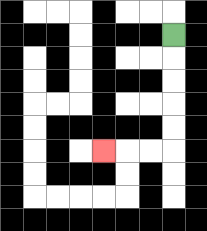{'start': '[7, 1]', 'end': '[4, 6]', 'path_directions': 'D,D,D,D,D,L,L,L', 'path_coordinates': '[[7, 1], [7, 2], [7, 3], [7, 4], [7, 5], [7, 6], [6, 6], [5, 6], [4, 6]]'}